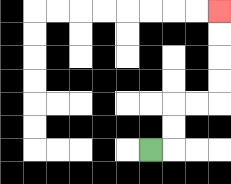{'start': '[6, 6]', 'end': '[9, 0]', 'path_directions': 'R,U,U,R,R,U,U,U,U', 'path_coordinates': '[[6, 6], [7, 6], [7, 5], [7, 4], [8, 4], [9, 4], [9, 3], [9, 2], [9, 1], [9, 0]]'}